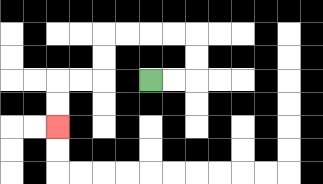{'start': '[6, 3]', 'end': '[2, 5]', 'path_directions': 'R,R,U,U,L,L,L,L,D,D,L,L,D,D', 'path_coordinates': '[[6, 3], [7, 3], [8, 3], [8, 2], [8, 1], [7, 1], [6, 1], [5, 1], [4, 1], [4, 2], [4, 3], [3, 3], [2, 3], [2, 4], [2, 5]]'}